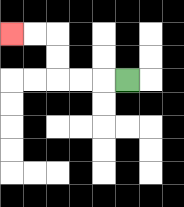{'start': '[5, 3]', 'end': '[0, 1]', 'path_directions': 'L,L,L,U,U,L,L', 'path_coordinates': '[[5, 3], [4, 3], [3, 3], [2, 3], [2, 2], [2, 1], [1, 1], [0, 1]]'}